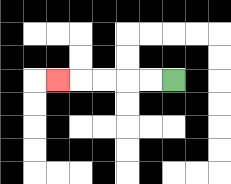{'start': '[7, 3]', 'end': '[2, 3]', 'path_directions': 'L,L,L,L,L', 'path_coordinates': '[[7, 3], [6, 3], [5, 3], [4, 3], [3, 3], [2, 3]]'}